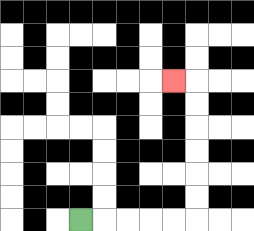{'start': '[3, 9]', 'end': '[7, 3]', 'path_directions': 'R,R,R,R,R,U,U,U,U,U,U,L', 'path_coordinates': '[[3, 9], [4, 9], [5, 9], [6, 9], [7, 9], [8, 9], [8, 8], [8, 7], [8, 6], [8, 5], [8, 4], [8, 3], [7, 3]]'}